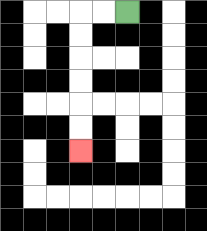{'start': '[5, 0]', 'end': '[3, 6]', 'path_directions': 'L,L,D,D,D,D,D,D', 'path_coordinates': '[[5, 0], [4, 0], [3, 0], [3, 1], [3, 2], [3, 3], [3, 4], [3, 5], [3, 6]]'}